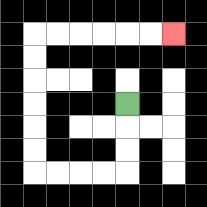{'start': '[5, 4]', 'end': '[7, 1]', 'path_directions': 'D,D,D,L,L,L,L,U,U,U,U,U,U,R,R,R,R,R,R', 'path_coordinates': '[[5, 4], [5, 5], [5, 6], [5, 7], [4, 7], [3, 7], [2, 7], [1, 7], [1, 6], [1, 5], [1, 4], [1, 3], [1, 2], [1, 1], [2, 1], [3, 1], [4, 1], [5, 1], [6, 1], [7, 1]]'}